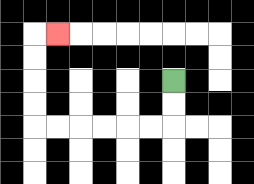{'start': '[7, 3]', 'end': '[2, 1]', 'path_directions': 'D,D,L,L,L,L,L,L,U,U,U,U,R', 'path_coordinates': '[[7, 3], [7, 4], [7, 5], [6, 5], [5, 5], [4, 5], [3, 5], [2, 5], [1, 5], [1, 4], [1, 3], [1, 2], [1, 1], [2, 1]]'}